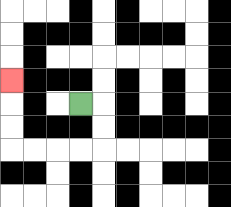{'start': '[3, 4]', 'end': '[0, 3]', 'path_directions': 'R,D,D,L,L,L,L,U,U,U', 'path_coordinates': '[[3, 4], [4, 4], [4, 5], [4, 6], [3, 6], [2, 6], [1, 6], [0, 6], [0, 5], [0, 4], [0, 3]]'}